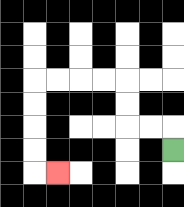{'start': '[7, 6]', 'end': '[2, 7]', 'path_directions': 'U,L,L,U,U,L,L,L,L,D,D,D,D,R', 'path_coordinates': '[[7, 6], [7, 5], [6, 5], [5, 5], [5, 4], [5, 3], [4, 3], [3, 3], [2, 3], [1, 3], [1, 4], [1, 5], [1, 6], [1, 7], [2, 7]]'}